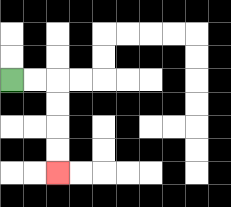{'start': '[0, 3]', 'end': '[2, 7]', 'path_directions': 'R,R,D,D,D,D', 'path_coordinates': '[[0, 3], [1, 3], [2, 3], [2, 4], [2, 5], [2, 6], [2, 7]]'}